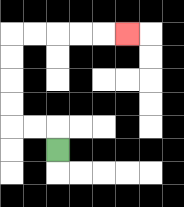{'start': '[2, 6]', 'end': '[5, 1]', 'path_directions': 'U,L,L,U,U,U,U,R,R,R,R,R', 'path_coordinates': '[[2, 6], [2, 5], [1, 5], [0, 5], [0, 4], [0, 3], [0, 2], [0, 1], [1, 1], [2, 1], [3, 1], [4, 1], [5, 1]]'}